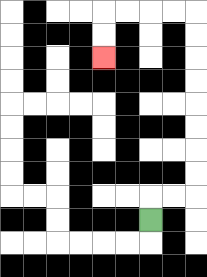{'start': '[6, 9]', 'end': '[4, 2]', 'path_directions': 'U,R,R,U,U,U,U,U,U,U,U,L,L,L,L,D,D', 'path_coordinates': '[[6, 9], [6, 8], [7, 8], [8, 8], [8, 7], [8, 6], [8, 5], [8, 4], [8, 3], [8, 2], [8, 1], [8, 0], [7, 0], [6, 0], [5, 0], [4, 0], [4, 1], [4, 2]]'}